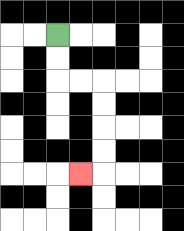{'start': '[2, 1]', 'end': '[3, 7]', 'path_directions': 'D,D,R,R,D,D,D,D,L', 'path_coordinates': '[[2, 1], [2, 2], [2, 3], [3, 3], [4, 3], [4, 4], [4, 5], [4, 6], [4, 7], [3, 7]]'}